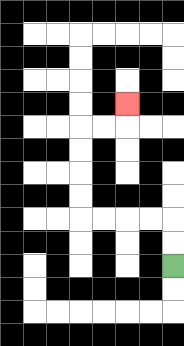{'start': '[7, 11]', 'end': '[5, 4]', 'path_directions': 'U,U,L,L,L,L,U,U,U,U,R,R,U', 'path_coordinates': '[[7, 11], [7, 10], [7, 9], [6, 9], [5, 9], [4, 9], [3, 9], [3, 8], [3, 7], [3, 6], [3, 5], [4, 5], [5, 5], [5, 4]]'}